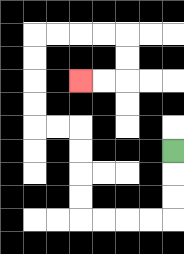{'start': '[7, 6]', 'end': '[3, 3]', 'path_directions': 'D,D,D,L,L,L,L,U,U,U,U,L,L,U,U,U,U,R,R,R,R,D,D,L,L', 'path_coordinates': '[[7, 6], [7, 7], [7, 8], [7, 9], [6, 9], [5, 9], [4, 9], [3, 9], [3, 8], [3, 7], [3, 6], [3, 5], [2, 5], [1, 5], [1, 4], [1, 3], [1, 2], [1, 1], [2, 1], [3, 1], [4, 1], [5, 1], [5, 2], [5, 3], [4, 3], [3, 3]]'}